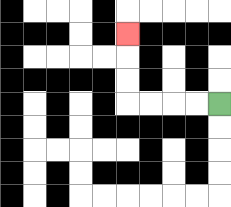{'start': '[9, 4]', 'end': '[5, 1]', 'path_directions': 'L,L,L,L,U,U,U', 'path_coordinates': '[[9, 4], [8, 4], [7, 4], [6, 4], [5, 4], [5, 3], [5, 2], [5, 1]]'}